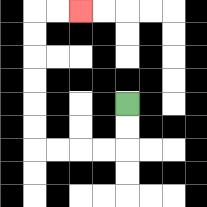{'start': '[5, 4]', 'end': '[3, 0]', 'path_directions': 'D,D,L,L,L,L,U,U,U,U,U,U,R,R', 'path_coordinates': '[[5, 4], [5, 5], [5, 6], [4, 6], [3, 6], [2, 6], [1, 6], [1, 5], [1, 4], [1, 3], [1, 2], [1, 1], [1, 0], [2, 0], [3, 0]]'}